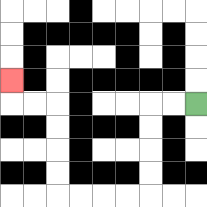{'start': '[8, 4]', 'end': '[0, 3]', 'path_directions': 'L,L,D,D,D,D,L,L,L,L,U,U,U,U,L,L,U', 'path_coordinates': '[[8, 4], [7, 4], [6, 4], [6, 5], [6, 6], [6, 7], [6, 8], [5, 8], [4, 8], [3, 8], [2, 8], [2, 7], [2, 6], [2, 5], [2, 4], [1, 4], [0, 4], [0, 3]]'}